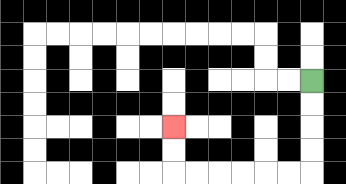{'start': '[13, 3]', 'end': '[7, 5]', 'path_directions': 'D,D,D,D,L,L,L,L,L,L,U,U', 'path_coordinates': '[[13, 3], [13, 4], [13, 5], [13, 6], [13, 7], [12, 7], [11, 7], [10, 7], [9, 7], [8, 7], [7, 7], [7, 6], [7, 5]]'}